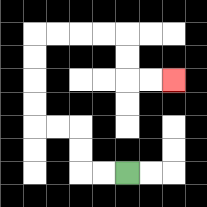{'start': '[5, 7]', 'end': '[7, 3]', 'path_directions': 'L,L,U,U,L,L,U,U,U,U,R,R,R,R,D,D,R,R', 'path_coordinates': '[[5, 7], [4, 7], [3, 7], [3, 6], [3, 5], [2, 5], [1, 5], [1, 4], [1, 3], [1, 2], [1, 1], [2, 1], [3, 1], [4, 1], [5, 1], [5, 2], [5, 3], [6, 3], [7, 3]]'}